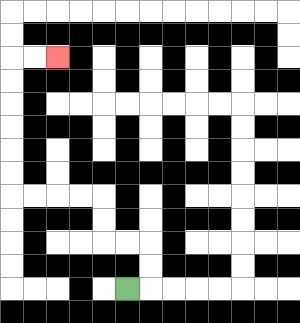{'start': '[5, 12]', 'end': '[2, 2]', 'path_directions': 'R,U,U,L,L,U,U,L,L,L,L,U,U,U,U,U,U,R,R', 'path_coordinates': '[[5, 12], [6, 12], [6, 11], [6, 10], [5, 10], [4, 10], [4, 9], [4, 8], [3, 8], [2, 8], [1, 8], [0, 8], [0, 7], [0, 6], [0, 5], [0, 4], [0, 3], [0, 2], [1, 2], [2, 2]]'}